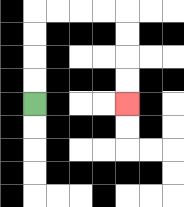{'start': '[1, 4]', 'end': '[5, 4]', 'path_directions': 'U,U,U,U,R,R,R,R,D,D,D,D', 'path_coordinates': '[[1, 4], [1, 3], [1, 2], [1, 1], [1, 0], [2, 0], [3, 0], [4, 0], [5, 0], [5, 1], [5, 2], [5, 3], [5, 4]]'}